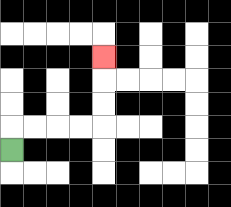{'start': '[0, 6]', 'end': '[4, 2]', 'path_directions': 'U,R,R,R,R,U,U,U', 'path_coordinates': '[[0, 6], [0, 5], [1, 5], [2, 5], [3, 5], [4, 5], [4, 4], [4, 3], [4, 2]]'}